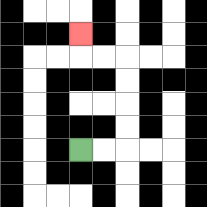{'start': '[3, 6]', 'end': '[3, 1]', 'path_directions': 'R,R,U,U,U,U,L,L,U', 'path_coordinates': '[[3, 6], [4, 6], [5, 6], [5, 5], [5, 4], [5, 3], [5, 2], [4, 2], [3, 2], [3, 1]]'}